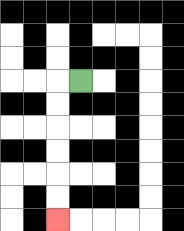{'start': '[3, 3]', 'end': '[2, 9]', 'path_directions': 'L,D,D,D,D,D,D', 'path_coordinates': '[[3, 3], [2, 3], [2, 4], [2, 5], [2, 6], [2, 7], [2, 8], [2, 9]]'}